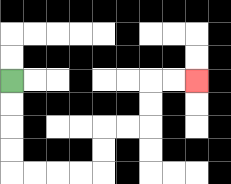{'start': '[0, 3]', 'end': '[8, 3]', 'path_directions': 'D,D,D,D,R,R,R,R,U,U,R,R,U,U,R,R', 'path_coordinates': '[[0, 3], [0, 4], [0, 5], [0, 6], [0, 7], [1, 7], [2, 7], [3, 7], [4, 7], [4, 6], [4, 5], [5, 5], [6, 5], [6, 4], [6, 3], [7, 3], [8, 3]]'}